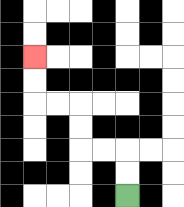{'start': '[5, 8]', 'end': '[1, 2]', 'path_directions': 'U,U,L,L,U,U,L,L,U,U', 'path_coordinates': '[[5, 8], [5, 7], [5, 6], [4, 6], [3, 6], [3, 5], [3, 4], [2, 4], [1, 4], [1, 3], [1, 2]]'}